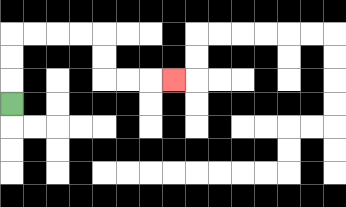{'start': '[0, 4]', 'end': '[7, 3]', 'path_directions': 'U,U,U,R,R,R,R,D,D,R,R,R', 'path_coordinates': '[[0, 4], [0, 3], [0, 2], [0, 1], [1, 1], [2, 1], [3, 1], [4, 1], [4, 2], [4, 3], [5, 3], [6, 3], [7, 3]]'}